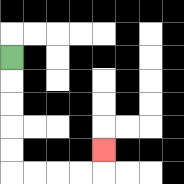{'start': '[0, 2]', 'end': '[4, 6]', 'path_directions': 'D,D,D,D,D,R,R,R,R,U', 'path_coordinates': '[[0, 2], [0, 3], [0, 4], [0, 5], [0, 6], [0, 7], [1, 7], [2, 7], [3, 7], [4, 7], [4, 6]]'}